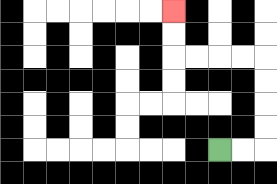{'start': '[9, 6]', 'end': '[7, 0]', 'path_directions': 'R,R,U,U,U,U,L,L,L,L,U,U', 'path_coordinates': '[[9, 6], [10, 6], [11, 6], [11, 5], [11, 4], [11, 3], [11, 2], [10, 2], [9, 2], [8, 2], [7, 2], [7, 1], [7, 0]]'}